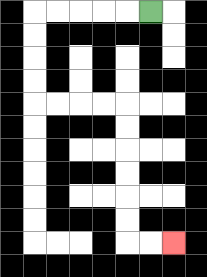{'start': '[6, 0]', 'end': '[7, 10]', 'path_directions': 'L,L,L,L,L,D,D,D,D,R,R,R,R,D,D,D,D,D,D,R,R', 'path_coordinates': '[[6, 0], [5, 0], [4, 0], [3, 0], [2, 0], [1, 0], [1, 1], [1, 2], [1, 3], [1, 4], [2, 4], [3, 4], [4, 4], [5, 4], [5, 5], [5, 6], [5, 7], [5, 8], [5, 9], [5, 10], [6, 10], [7, 10]]'}